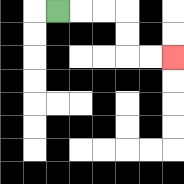{'start': '[2, 0]', 'end': '[7, 2]', 'path_directions': 'R,R,R,D,D,R,R', 'path_coordinates': '[[2, 0], [3, 0], [4, 0], [5, 0], [5, 1], [5, 2], [6, 2], [7, 2]]'}